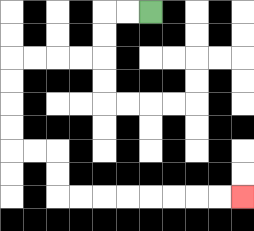{'start': '[6, 0]', 'end': '[10, 8]', 'path_directions': 'L,L,D,D,L,L,L,L,D,D,D,D,R,R,D,D,R,R,R,R,R,R,R,R', 'path_coordinates': '[[6, 0], [5, 0], [4, 0], [4, 1], [4, 2], [3, 2], [2, 2], [1, 2], [0, 2], [0, 3], [0, 4], [0, 5], [0, 6], [1, 6], [2, 6], [2, 7], [2, 8], [3, 8], [4, 8], [5, 8], [6, 8], [7, 8], [8, 8], [9, 8], [10, 8]]'}